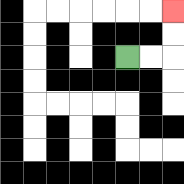{'start': '[5, 2]', 'end': '[7, 0]', 'path_directions': 'R,R,U,U', 'path_coordinates': '[[5, 2], [6, 2], [7, 2], [7, 1], [7, 0]]'}